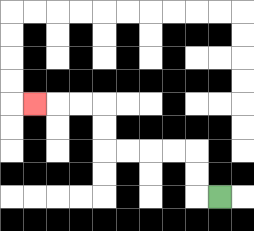{'start': '[9, 8]', 'end': '[1, 4]', 'path_directions': 'L,U,U,L,L,L,L,U,U,L,L,L', 'path_coordinates': '[[9, 8], [8, 8], [8, 7], [8, 6], [7, 6], [6, 6], [5, 6], [4, 6], [4, 5], [4, 4], [3, 4], [2, 4], [1, 4]]'}